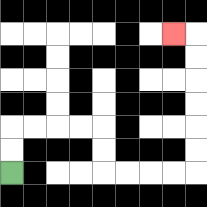{'start': '[0, 7]', 'end': '[7, 1]', 'path_directions': 'U,U,R,R,R,R,D,D,R,R,R,R,U,U,U,U,U,U,L', 'path_coordinates': '[[0, 7], [0, 6], [0, 5], [1, 5], [2, 5], [3, 5], [4, 5], [4, 6], [4, 7], [5, 7], [6, 7], [7, 7], [8, 7], [8, 6], [8, 5], [8, 4], [8, 3], [8, 2], [8, 1], [7, 1]]'}